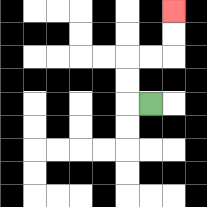{'start': '[6, 4]', 'end': '[7, 0]', 'path_directions': 'L,U,U,R,R,U,U', 'path_coordinates': '[[6, 4], [5, 4], [5, 3], [5, 2], [6, 2], [7, 2], [7, 1], [7, 0]]'}